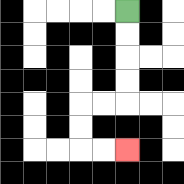{'start': '[5, 0]', 'end': '[5, 6]', 'path_directions': 'D,D,D,D,L,L,D,D,R,R', 'path_coordinates': '[[5, 0], [5, 1], [5, 2], [5, 3], [5, 4], [4, 4], [3, 4], [3, 5], [3, 6], [4, 6], [5, 6]]'}